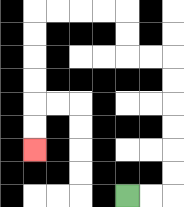{'start': '[5, 8]', 'end': '[1, 6]', 'path_directions': 'R,R,U,U,U,U,U,U,L,L,U,U,L,L,L,L,D,D,D,D,D,D', 'path_coordinates': '[[5, 8], [6, 8], [7, 8], [7, 7], [7, 6], [7, 5], [7, 4], [7, 3], [7, 2], [6, 2], [5, 2], [5, 1], [5, 0], [4, 0], [3, 0], [2, 0], [1, 0], [1, 1], [1, 2], [1, 3], [1, 4], [1, 5], [1, 6]]'}